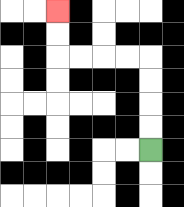{'start': '[6, 6]', 'end': '[2, 0]', 'path_directions': 'U,U,U,U,L,L,L,L,U,U', 'path_coordinates': '[[6, 6], [6, 5], [6, 4], [6, 3], [6, 2], [5, 2], [4, 2], [3, 2], [2, 2], [2, 1], [2, 0]]'}